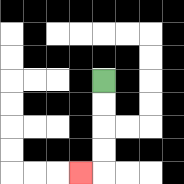{'start': '[4, 3]', 'end': '[3, 7]', 'path_directions': 'D,D,D,D,L', 'path_coordinates': '[[4, 3], [4, 4], [4, 5], [4, 6], [4, 7], [3, 7]]'}